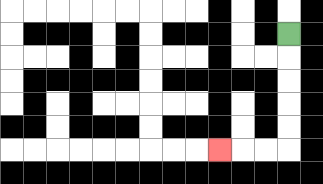{'start': '[12, 1]', 'end': '[9, 6]', 'path_directions': 'D,D,D,D,D,L,L,L', 'path_coordinates': '[[12, 1], [12, 2], [12, 3], [12, 4], [12, 5], [12, 6], [11, 6], [10, 6], [9, 6]]'}